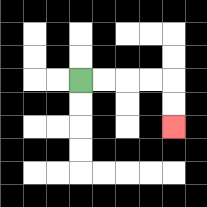{'start': '[3, 3]', 'end': '[7, 5]', 'path_directions': 'R,R,R,R,D,D', 'path_coordinates': '[[3, 3], [4, 3], [5, 3], [6, 3], [7, 3], [7, 4], [7, 5]]'}